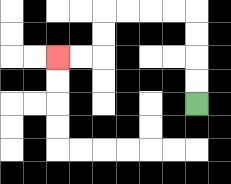{'start': '[8, 4]', 'end': '[2, 2]', 'path_directions': 'U,U,U,U,L,L,L,L,D,D,L,L', 'path_coordinates': '[[8, 4], [8, 3], [8, 2], [8, 1], [8, 0], [7, 0], [6, 0], [5, 0], [4, 0], [4, 1], [4, 2], [3, 2], [2, 2]]'}